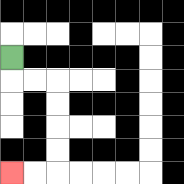{'start': '[0, 2]', 'end': '[0, 7]', 'path_directions': 'D,R,R,D,D,D,D,L,L', 'path_coordinates': '[[0, 2], [0, 3], [1, 3], [2, 3], [2, 4], [2, 5], [2, 6], [2, 7], [1, 7], [0, 7]]'}